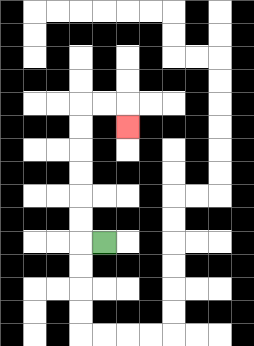{'start': '[4, 10]', 'end': '[5, 5]', 'path_directions': 'L,U,U,U,U,U,U,R,R,D', 'path_coordinates': '[[4, 10], [3, 10], [3, 9], [3, 8], [3, 7], [3, 6], [3, 5], [3, 4], [4, 4], [5, 4], [5, 5]]'}